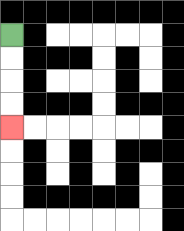{'start': '[0, 1]', 'end': '[0, 5]', 'path_directions': 'D,D,D,D', 'path_coordinates': '[[0, 1], [0, 2], [0, 3], [0, 4], [0, 5]]'}